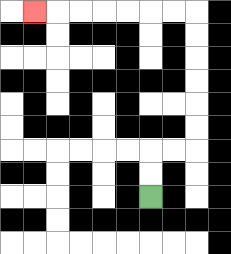{'start': '[6, 8]', 'end': '[1, 0]', 'path_directions': 'U,U,R,R,U,U,U,U,U,U,L,L,L,L,L,L,L', 'path_coordinates': '[[6, 8], [6, 7], [6, 6], [7, 6], [8, 6], [8, 5], [8, 4], [8, 3], [8, 2], [8, 1], [8, 0], [7, 0], [6, 0], [5, 0], [4, 0], [3, 0], [2, 0], [1, 0]]'}